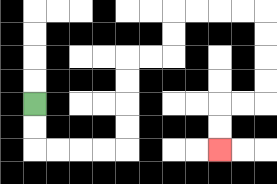{'start': '[1, 4]', 'end': '[9, 6]', 'path_directions': 'D,D,R,R,R,R,U,U,U,U,R,R,U,U,R,R,R,R,D,D,D,D,L,L,D,D', 'path_coordinates': '[[1, 4], [1, 5], [1, 6], [2, 6], [3, 6], [4, 6], [5, 6], [5, 5], [5, 4], [5, 3], [5, 2], [6, 2], [7, 2], [7, 1], [7, 0], [8, 0], [9, 0], [10, 0], [11, 0], [11, 1], [11, 2], [11, 3], [11, 4], [10, 4], [9, 4], [9, 5], [9, 6]]'}